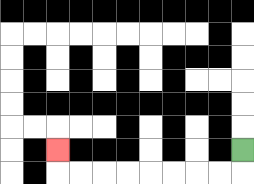{'start': '[10, 6]', 'end': '[2, 6]', 'path_directions': 'D,L,L,L,L,L,L,L,L,U', 'path_coordinates': '[[10, 6], [10, 7], [9, 7], [8, 7], [7, 7], [6, 7], [5, 7], [4, 7], [3, 7], [2, 7], [2, 6]]'}